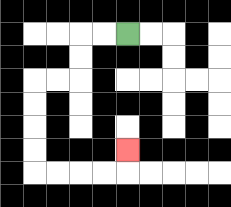{'start': '[5, 1]', 'end': '[5, 6]', 'path_directions': 'L,L,D,D,L,L,D,D,D,D,R,R,R,R,U', 'path_coordinates': '[[5, 1], [4, 1], [3, 1], [3, 2], [3, 3], [2, 3], [1, 3], [1, 4], [1, 5], [1, 6], [1, 7], [2, 7], [3, 7], [4, 7], [5, 7], [5, 6]]'}